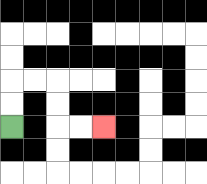{'start': '[0, 5]', 'end': '[4, 5]', 'path_directions': 'U,U,R,R,D,D,R,R', 'path_coordinates': '[[0, 5], [0, 4], [0, 3], [1, 3], [2, 3], [2, 4], [2, 5], [3, 5], [4, 5]]'}